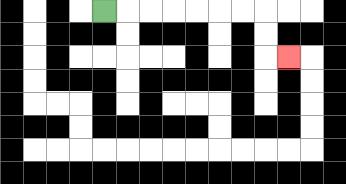{'start': '[4, 0]', 'end': '[12, 2]', 'path_directions': 'R,R,R,R,R,R,R,D,D,R', 'path_coordinates': '[[4, 0], [5, 0], [6, 0], [7, 0], [8, 0], [9, 0], [10, 0], [11, 0], [11, 1], [11, 2], [12, 2]]'}